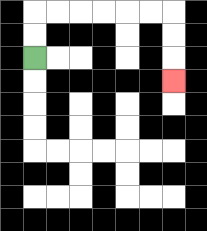{'start': '[1, 2]', 'end': '[7, 3]', 'path_directions': 'U,U,R,R,R,R,R,R,D,D,D', 'path_coordinates': '[[1, 2], [1, 1], [1, 0], [2, 0], [3, 0], [4, 0], [5, 0], [6, 0], [7, 0], [7, 1], [7, 2], [7, 3]]'}